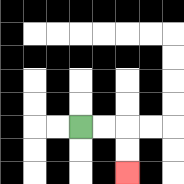{'start': '[3, 5]', 'end': '[5, 7]', 'path_directions': 'R,R,D,D', 'path_coordinates': '[[3, 5], [4, 5], [5, 5], [5, 6], [5, 7]]'}